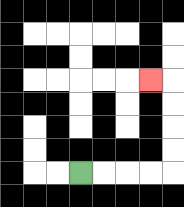{'start': '[3, 7]', 'end': '[6, 3]', 'path_directions': 'R,R,R,R,U,U,U,U,L', 'path_coordinates': '[[3, 7], [4, 7], [5, 7], [6, 7], [7, 7], [7, 6], [7, 5], [7, 4], [7, 3], [6, 3]]'}